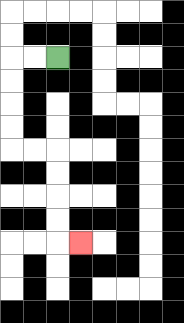{'start': '[2, 2]', 'end': '[3, 10]', 'path_directions': 'L,L,D,D,D,D,R,R,D,D,D,D,R', 'path_coordinates': '[[2, 2], [1, 2], [0, 2], [0, 3], [0, 4], [0, 5], [0, 6], [1, 6], [2, 6], [2, 7], [2, 8], [2, 9], [2, 10], [3, 10]]'}